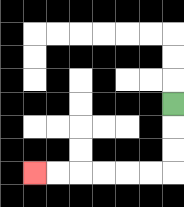{'start': '[7, 4]', 'end': '[1, 7]', 'path_directions': 'D,D,D,L,L,L,L,L,L', 'path_coordinates': '[[7, 4], [7, 5], [7, 6], [7, 7], [6, 7], [5, 7], [4, 7], [3, 7], [2, 7], [1, 7]]'}